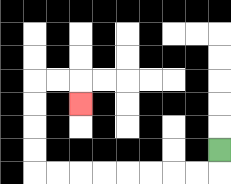{'start': '[9, 6]', 'end': '[3, 4]', 'path_directions': 'D,L,L,L,L,L,L,L,L,U,U,U,U,R,R,D', 'path_coordinates': '[[9, 6], [9, 7], [8, 7], [7, 7], [6, 7], [5, 7], [4, 7], [3, 7], [2, 7], [1, 7], [1, 6], [1, 5], [1, 4], [1, 3], [2, 3], [3, 3], [3, 4]]'}